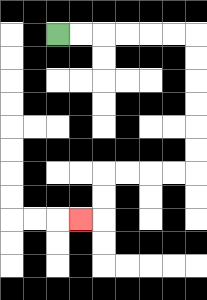{'start': '[2, 1]', 'end': '[3, 9]', 'path_directions': 'R,R,R,R,R,R,D,D,D,D,D,D,L,L,L,L,D,D,L', 'path_coordinates': '[[2, 1], [3, 1], [4, 1], [5, 1], [6, 1], [7, 1], [8, 1], [8, 2], [8, 3], [8, 4], [8, 5], [8, 6], [8, 7], [7, 7], [6, 7], [5, 7], [4, 7], [4, 8], [4, 9], [3, 9]]'}